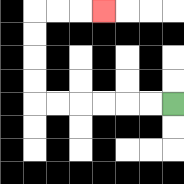{'start': '[7, 4]', 'end': '[4, 0]', 'path_directions': 'L,L,L,L,L,L,U,U,U,U,R,R,R', 'path_coordinates': '[[7, 4], [6, 4], [5, 4], [4, 4], [3, 4], [2, 4], [1, 4], [1, 3], [1, 2], [1, 1], [1, 0], [2, 0], [3, 0], [4, 0]]'}